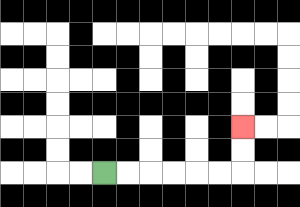{'start': '[4, 7]', 'end': '[10, 5]', 'path_directions': 'R,R,R,R,R,R,U,U', 'path_coordinates': '[[4, 7], [5, 7], [6, 7], [7, 7], [8, 7], [9, 7], [10, 7], [10, 6], [10, 5]]'}